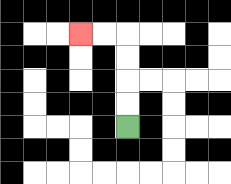{'start': '[5, 5]', 'end': '[3, 1]', 'path_directions': 'U,U,U,U,L,L', 'path_coordinates': '[[5, 5], [5, 4], [5, 3], [5, 2], [5, 1], [4, 1], [3, 1]]'}